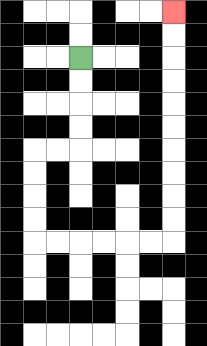{'start': '[3, 2]', 'end': '[7, 0]', 'path_directions': 'D,D,D,D,L,L,D,D,D,D,R,R,R,R,R,R,U,U,U,U,U,U,U,U,U,U', 'path_coordinates': '[[3, 2], [3, 3], [3, 4], [3, 5], [3, 6], [2, 6], [1, 6], [1, 7], [1, 8], [1, 9], [1, 10], [2, 10], [3, 10], [4, 10], [5, 10], [6, 10], [7, 10], [7, 9], [7, 8], [7, 7], [7, 6], [7, 5], [7, 4], [7, 3], [7, 2], [7, 1], [7, 0]]'}